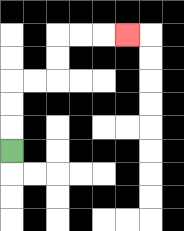{'start': '[0, 6]', 'end': '[5, 1]', 'path_directions': 'U,U,U,R,R,U,U,R,R,R', 'path_coordinates': '[[0, 6], [0, 5], [0, 4], [0, 3], [1, 3], [2, 3], [2, 2], [2, 1], [3, 1], [4, 1], [5, 1]]'}